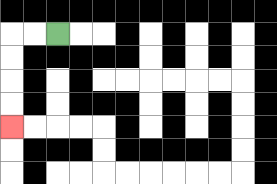{'start': '[2, 1]', 'end': '[0, 5]', 'path_directions': 'L,L,D,D,D,D', 'path_coordinates': '[[2, 1], [1, 1], [0, 1], [0, 2], [0, 3], [0, 4], [0, 5]]'}